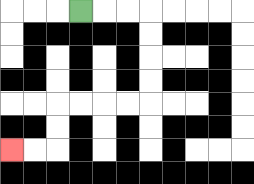{'start': '[3, 0]', 'end': '[0, 6]', 'path_directions': 'R,R,R,D,D,D,D,L,L,L,L,D,D,L,L', 'path_coordinates': '[[3, 0], [4, 0], [5, 0], [6, 0], [6, 1], [6, 2], [6, 3], [6, 4], [5, 4], [4, 4], [3, 4], [2, 4], [2, 5], [2, 6], [1, 6], [0, 6]]'}